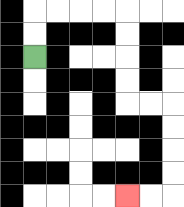{'start': '[1, 2]', 'end': '[5, 8]', 'path_directions': 'U,U,R,R,R,R,D,D,D,D,R,R,D,D,D,D,L,L', 'path_coordinates': '[[1, 2], [1, 1], [1, 0], [2, 0], [3, 0], [4, 0], [5, 0], [5, 1], [5, 2], [5, 3], [5, 4], [6, 4], [7, 4], [7, 5], [7, 6], [7, 7], [7, 8], [6, 8], [5, 8]]'}